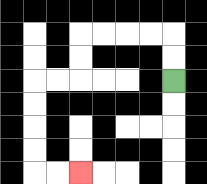{'start': '[7, 3]', 'end': '[3, 7]', 'path_directions': 'U,U,L,L,L,L,D,D,L,L,D,D,D,D,R,R', 'path_coordinates': '[[7, 3], [7, 2], [7, 1], [6, 1], [5, 1], [4, 1], [3, 1], [3, 2], [3, 3], [2, 3], [1, 3], [1, 4], [1, 5], [1, 6], [1, 7], [2, 7], [3, 7]]'}